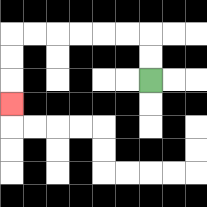{'start': '[6, 3]', 'end': '[0, 4]', 'path_directions': 'U,U,L,L,L,L,L,L,D,D,D', 'path_coordinates': '[[6, 3], [6, 2], [6, 1], [5, 1], [4, 1], [3, 1], [2, 1], [1, 1], [0, 1], [0, 2], [0, 3], [0, 4]]'}